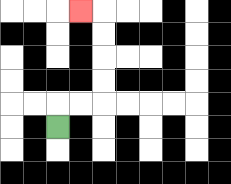{'start': '[2, 5]', 'end': '[3, 0]', 'path_directions': 'U,R,R,U,U,U,U,L', 'path_coordinates': '[[2, 5], [2, 4], [3, 4], [4, 4], [4, 3], [4, 2], [4, 1], [4, 0], [3, 0]]'}